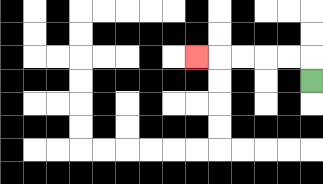{'start': '[13, 3]', 'end': '[8, 2]', 'path_directions': 'U,L,L,L,L,L', 'path_coordinates': '[[13, 3], [13, 2], [12, 2], [11, 2], [10, 2], [9, 2], [8, 2]]'}